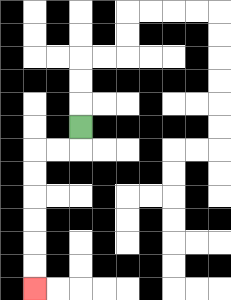{'start': '[3, 5]', 'end': '[1, 12]', 'path_directions': 'D,L,L,D,D,D,D,D,D', 'path_coordinates': '[[3, 5], [3, 6], [2, 6], [1, 6], [1, 7], [1, 8], [1, 9], [1, 10], [1, 11], [1, 12]]'}